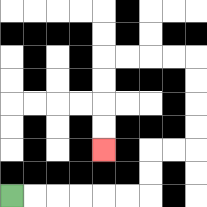{'start': '[0, 8]', 'end': '[4, 6]', 'path_directions': 'R,R,R,R,R,R,U,U,R,R,U,U,U,U,L,L,L,L,D,D,D,D', 'path_coordinates': '[[0, 8], [1, 8], [2, 8], [3, 8], [4, 8], [5, 8], [6, 8], [6, 7], [6, 6], [7, 6], [8, 6], [8, 5], [8, 4], [8, 3], [8, 2], [7, 2], [6, 2], [5, 2], [4, 2], [4, 3], [4, 4], [4, 5], [4, 6]]'}